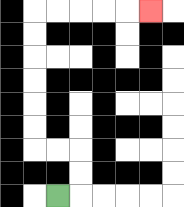{'start': '[2, 8]', 'end': '[6, 0]', 'path_directions': 'R,U,U,L,L,U,U,U,U,U,U,R,R,R,R,R', 'path_coordinates': '[[2, 8], [3, 8], [3, 7], [3, 6], [2, 6], [1, 6], [1, 5], [1, 4], [1, 3], [1, 2], [1, 1], [1, 0], [2, 0], [3, 0], [4, 0], [5, 0], [6, 0]]'}